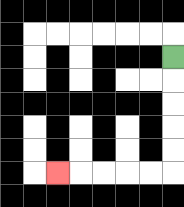{'start': '[7, 2]', 'end': '[2, 7]', 'path_directions': 'D,D,D,D,D,L,L,L,L,L', 'path_coordinates': '[[7, 2], [7, 3], [7, 4], [7, 5], [7, 6], [7, 7], [6, 7], [5, 7], [4, 7], [3, 7], [2, 7]]'}